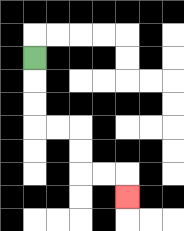{'start': '[1, 2]', 'end': '[5, 8]', 'path_directions': 'D,D,D,R,R,D,D,R,R,D', 'path_coordinates': '[[1, 2], [1, 3], [1, 4], [1, 5], [2, 5], [3, 5], [3, 6], [3, 7], [4, 7], [5, 7], [5, 8]]'}